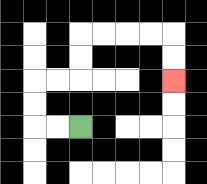{'start': '[3, 5]', 'end': '[7, 3]', 'path_directions': 'L,L,U,U,R,R,U,U,R,R,R,R,D,D', 'path_coordinates': '[[3, 5], [2, 5], [1, 5], [1, 4], [1, 3], [2, 3], [3, 3], [3, 2], [3, 1], [4, 1], [5, 1], [6, 1], [7, 1], [7, 2], [7, 3]]'}